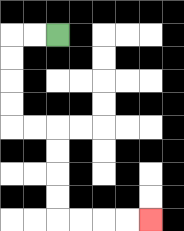{'start': '[2, 1]', 'end': '[6, 9]', 'path_directions': 'L,L,D,D,D,D,R,R,D,D,D,D,R,R,R,R', 'path_coordinates': '[[2, 1], [1, 1], [0, 1], [0, 2], [0, 3], [0, 4], [0, 5], [1, 5], [2, 5], [2, 6], [2, 7], [2, 8], [2, 9], [3, 9], [4, 9], [5, 9], [6, 9]]'}